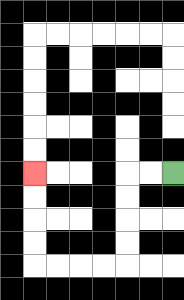{'start': '[7, 7]', 'end': '[1, 7]', 'path_directions': 'L,L,D,D,D,D,L,L,L,L,U,U,U,U', 'path_coordinates': '[[7, 7], [6, 7], [5, 7], [5, 8], [5, 9], [5, 10], [5, 11], [4, 11], [3, 11], [2, 11], [1, 11], [1, 10], [1, 9], [1, 8], [1, 7]]'}